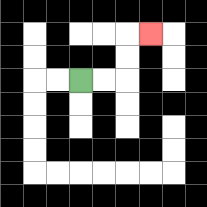{'start': '[3, 3]', 'end': '[6, 1]', 'path_directions': 'R,R,U,U,R', 'path_coordinates': '[[3, 3], [4, 3], [5, 3], [5, 2], [5, 1], [6, 1]]'}